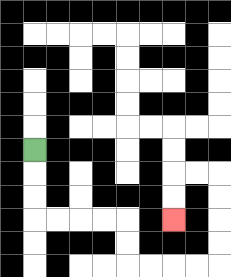{'start': '[1, 6]', 'end': '[7, 9]', 'path_directions': 'D,D,D,R,R,R,R,D,D,R,R,R,R,U,U,U,U,L,L,D,D', 'path_coordinates': '[[1, 6], [1, 7], [1, 8], [1, 9], [2, 9], [3, 9], [4, 9], [5, 9], [5, 10], [5, 11], [6, 11], [7, 11], [8, 11], [9, 11], [9, 10], [9, 9], [9, 8], [9, 7], [8, 7], [7, 7], [7, 8], [7, 9]]'}